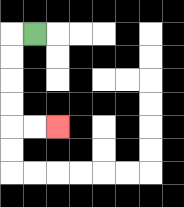{'start': '[1, 1]', 'end': '[2, 5]', 'path_directions': 'L,D,D,D,D,R,R', 'path_coordinates': '[[1, 1], [0, 1], [0, 2], [0, 3], [0, 4], [0, 5], [1, 5], [2, 5]]'}